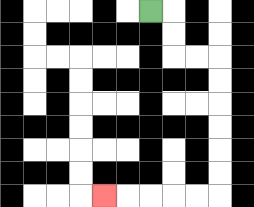{'start': '[6, 0]', 'end': '[4, 8]', 'path_directions': 'R,D,D,R,R,D,D,D,D,D,D,L,L,L,L,L', 'path_coordinates': '[[6, 0], [7, 0], [7, 1], [7, 2], [8, 2], [9, 2], [9, 3], [9, 4], [9, 5], [9, 6], [9, 7], [9, 8], [8, 8], [7, 8], [6, 8], [5, 8], [4, 8]]'}